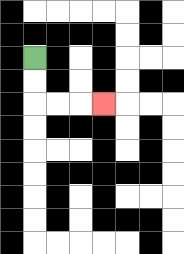{'start': '[1, 2]', 'end': '[4, 4]', 'path_directions': 'D,D,R,R,R', 'path_coordinates': '[[1, 2], [1, 3], [1, 4], [2, 4], [3, 4], [4, 4]]'}